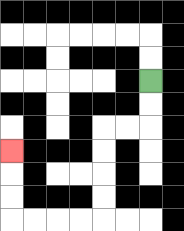{'start': '[6, 3]', 'end': '[0, 6]', 'path_directions': 'D,D,L,L,D,D,D,D,L,L,L,L,U,U,U', 'path_coordinates': '[[6, 3], [6, 4], [6, 5], [5, 5], [4, 5], [4, 6], [4, 7], [4, 8], [4, 9], [3, 9], [2, 9], [1, 9], [0, 9], [0, 8], [0, 7], [0, 6]]'}